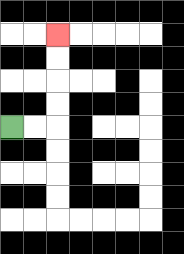{'start': '[0, 5]', 'end': '[2, 1]', 'path_directions': 'R,R,U,U,U,U', 'path_coordinates': '[[0, 5], [1, 5], [2, 5], [2, 4], [2, 3], [2, 2], [2, 1]]'}